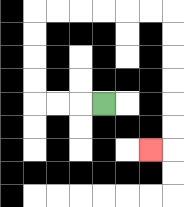{'start': '[4, 4]', 'end': '[6, 6]', 'path_directions': 'L,L,L,U,U,U,U,R,R,R,R,R,R,D,D,D,D,D,D,L', 'path_coordinates': '[[4, 4], [3, 4], [2, 4], [1, 4], [1, 3], [1, 2], [1, 1], [1, 0], [2, 0], [3, 0], [4, 0], [5, 0], [6, 0], [7, 0], [7, 1], [7, 2], [7, 3], [7, 4], [7, 5], [7, 6], [6, 6]]'}